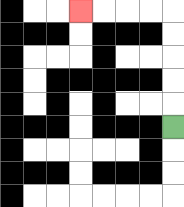{'start': '[7, 5]', 'end': '[3, 0]', 'path_directions': 'U,U,U,U,U,L,L,L,L', 'path_coordinates': '[[7, 5], [7, 4], [7, 3], [7, 2], [7, 1], [7, 0], [6, 0], [5, 0], [4, 0], [3, 0]]'}